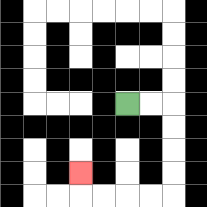{'start': '[5, 4]', 'end': '[3, 7]', 'path_directions': 'R,R,D,D,D,D,L,L,L,L,U', 'path_coordinates': '[[5, 4], [6, 4], [7, 4], [7, 5], [7, 6], [7, 7], [7, 8], [6, 8], [5, 8], [4, 8], [3, 8], [3, 7]]'}